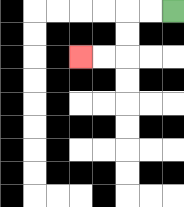{'start': '[7, 0]', 'end': '[3, 2]', 'path_directions': 'L,L,D,D,L,L', 'path_coordinates': '[[7, 0], [6, 0], [5, 0], [5, 1], [5, 2], [4, 2], [3, 2]]'}